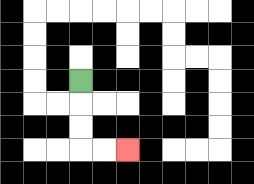{'start': '[3, 3]', 'end': '[5, 6]', 'path_directions': 'D,D,D,R,R', 'path_coordinates': '[[3, 3], [3, 4], [3, 5], [3, 6], [4, 6], [5, 6]]'}